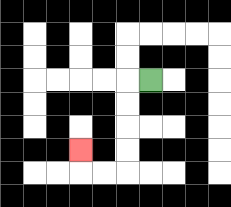{'start': '[6, 3]', 'end': '[3, 6]', 'path_directions': 'L,D,D,D,D,L,L,U', 'path_coordinates': '[[6, 3], [5, 3], [5, 4], [5, 5], [5, 6], [5, 7], [4, 7], [3, 7], [3, 6]]'}